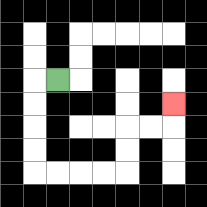{'start': '[2, 3]', 'end': '[7, 4]', 'path_directions': 'L,D,D,D,D,R,R,R,R,U,U,R,R,U', 'path_coordinates': '[[2, 3], [1, 3], [1, 4], [1, 5], [1, 6], [1, 7], [2, 7], [3, 7], [4, 7], [5, 7], [5, 6], [5, 5], [6, 5], [7, 5], [7, 4]]'}